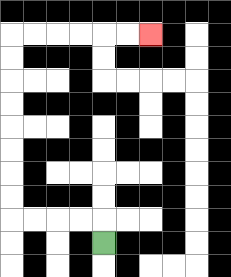{'start': '[4, 10]', 'end': '[6, 1]', 'path_directions': 'U,L,L,L,L,U,U,U,U,U,U,U,U,R,R,R,R,R,R', 'path_coordinates': '[[4, 10], [4, 9], [3, 9], [2, 9], [1, 9], [0, 9], [0, 8], [0, 7], [0, 6], [0, 5], [0, 4], [0, 3], [0, 2], [0, 1], [1, 1], [2, 1], [3, 1], [4, 1], [5, 1], [6, 1]]'}